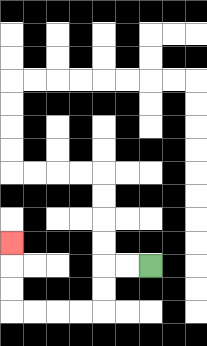{'start': '[6, 11]', 'end': '[0, 10]', 'path_directions': 'L,L,D,D,L,L,L,L,U,U,U', 'path_coordinates': '[[6, 11], [5, 11], [4, 11], [4, 12], [4, 13], [3, 13], [2, 13], [1, 13], [0, 13], [0, 12], [0, 11], [0, 10]]'}